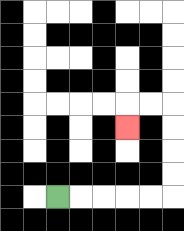{'start': '[2, 8]', 'end': '[5, 5]', 'path_directions': 'R,R,R,R,R,U,U,U,U,L,L,D', 'path_coordinates': '[[2, 8], [3, 8], [4, 8], [5, 8], [6, 8], [7, 8], [7, 7], [7, 6], [7, 5], [7, 4], [6, 4], [5, 4], [5, 5]]'}